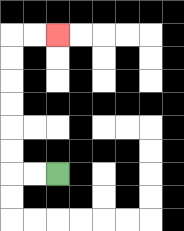{'start': '[2, 7]', 'end': '[2, 1]', 'path_directions': 'L,L,U,U,U,U,U,U,R,R', 'path_coordinates': '[[2, 7], [1, 7], [0, 7], [0, 6], [0, 5], [0, 4], [0, 3], [0, 2], [0, 1], [1, 1], [2, 1]]'}